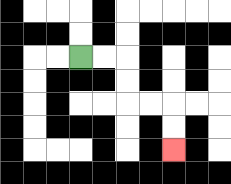{'start': '[3, 2]', 'end': '[7, 6]', 'path_directions': 'R,R,D,D,R,R,D,D', 'path_coordinates': '[[3, 2], [4, 2], [5, 2], [5, 3], [5, 4], [6, 4], [7, 4], [7, 5], [7, 6]]'}